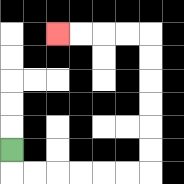{'start': '[0, 6]', 'end': '[2, 1]', 'path_directions': 'D,R,R,R,R,R,R,U,U,U,U,U,U,L,L,L,L', 'path_coordinates': '[[0, 6], [0, 7], [1, 7], [2, 7], [3, 7], [4, 7], [5, 7], [6, 7], [6, 6], [6, 5], [6, 4], [6, 3], [6, 2], [6, 1], [5, 1], [4, 1], [3, 1], [2, 1]]'}